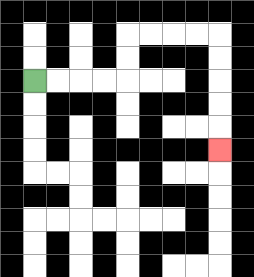{'start': '[1, 3]', 'end': '[9, 6]', 'path_directions': 'R,R,R,R,U,U,R,R,R,R,D,D,D,D,D', 'path_coordinates': '[[1, 3], [2, 3], [3, 3], [4, 3], [5, 3], [5, 2], [5, 1], [6, 1], [7, 1], [8, 1], [9, 1], [9, 2], [9, 3], [9, 4], [9, 5], [9, 6]]'}